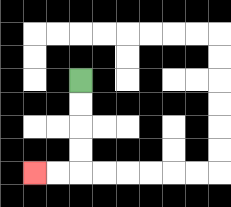{'start': '[3, 3]', 'end': '[1, 7]', 'path_directions': 'D,D,D,D,L,L', 'path_coordinates': '[[3, 3], [3, 4], [3, 5], [3, 6], [3, 7], [2, 7], [1, 7]]'}